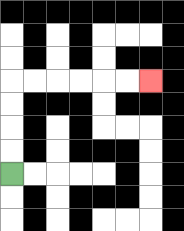{'start': '[0, 7]', 'end': '[6, 3]', 'path_directions': 'U,U,U,U,R,R,R,R,R,R', 'path_coordinates': '[[0, 7], [0, 6], [0, 5], [0, 4], [0, 3], [1, 3], [2, 3], [3, 3], [4, 3], [5, 3], [6, 3]]'}